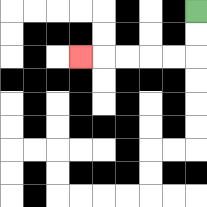{'start': '[8, 0]', 'end': '[3, 2]', 'path_directions': 'D,D,L,L,L,L,L', 'path_coordinates': '[[8, 0], [8, 1], [8, 2], [7, 2], [6, 2], [5, 2], [4, 2], [3, 2]]'}